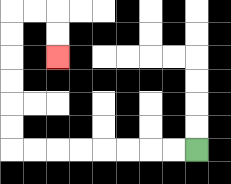{'start': '[8, 6]', 'end': '[2, 2]', 'path_directions': 'L,L,L,L,L,L,L,L,U,U,U,U,U,U,R,R,D,D', 'path_coordinates': '[[8, 6], [7, 6], [6, 6], [5, 6], [4, 6], [3, 6], [2, 6], [1, 6], [0, 6], [0, 5], [0, 4], [0, 3], [0, 2], [0, 1], [0, 0], [1, 0], [2, 0], [2, 1], [2, 2]]'}